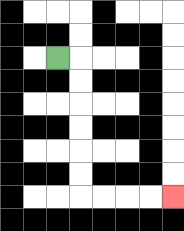{'start': '[2, 2]', 'end': '[7, 8]', 'path_directions': 'R,D,D,D,D,D,D,R,R,R,R', 'path_coordinates': '[[2, 2], [3, 2], [3, 3], [3, 4], [3, 5], [3, 6], [3, 7], [3, 8], [4, 8], [5, 8], [6, 8], [7, 8]]'}